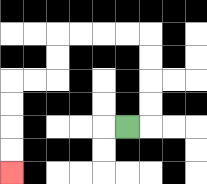{'start': '[5, 5]', 'end': '[0, 7]', 'path_directions': 'R,U,U,U,U,L,L,L,L,D,D,L,L,D,D,D,D', 'path_coordinates': '[[5, 5], [6, 5], [6, 4], [6, 3], [6, 2], [6, 1], [5, 1], [4, 1], [3, 1], [2, 1], [2, 2], [2, 3], [1, 3], [0, 3], [0, 4], [0, 5], [0, 6], [0, 7]]'}